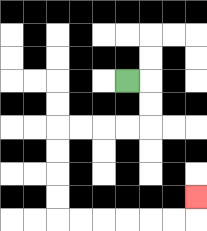{'start': '[5, 3]', 'end': '[8, 8]', 'path_directions': 'R,D,D,L,L,L,L,D,D,D,D,R,R,R,R,R,R,U', 'path_coordinates': '[[5, 3], [6, 3], [6, 4], [6, 5], [5, 5], [4, 5], [3, 5], [2, 5], [2, 6], [2, 7], [2, 8], [2, 9], [3, 9], [4, 9], [5, 9], [6, 9], [7, 9], [8, 9], [8, 8]]'}